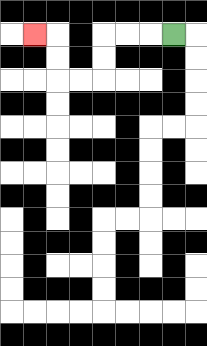{'start': '[7, 1]', 'end': '[1, 1]', 'path_directions': 'L,L,L,D,D,L,L,U,U,L', 'path_coordinates': '[[7, 1], [6, 1], [5, 1], [4, 1], [4, 2], [4, 3], [3, 3], [2, 3], [2, 2], [2, 1], [1, 1]]'}